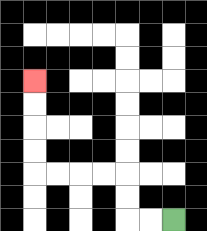{'start': '[7, 9]', 'end': '[1, 3]', 'path_directions': 'L,L,U,U,L,L,L,L,U,U,U,U', 'path_coordinates': '[[7, 9], [6, 9], [5, 9], [5, 8], [5, 7], [4, 7], [3, 7], [2, 7], [1, 7], [1, 6], [1, 5], [1, 4], [1, 3]]'}